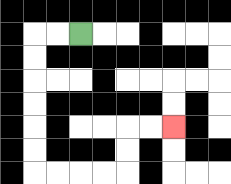{'start': '[3, 1]', 'end': '[7, 5]', 'path_directions': 'L,L,D,D,D,D,D,D,R,R,R,R,U,U,R,R', 'path_coordinates': '[[3, 1], [2, 1], [1, 1], [1, 2], [1, 3], [1, 4], [1, 5], [1, 6], [1, 7], [2, 7], [3, 7], [4, 7], [5, 7], [5, 6], [5, 5], [6, 5], [7, 5]]'}